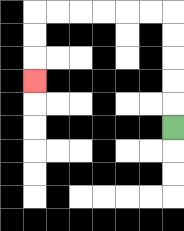{'start': '[7, 5]', 'end': '[1, 3]', 'path_directions': 'U,U,U,U,U,L,L,L,L,L,L,D,D,D', 'path_coordinates': '[[7, 5], [7, 4], [7, 3], [7, 2], [7, 1], [7, 0], [6, 0], [5, 0], [4, 0], [3, 0], [2, 0], [1, 0], [1, 1], [1, 2], [1, 3]]'}